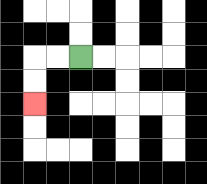{'start': '[3, 2]', 'end': '[1, 4]', 'path_directions': 'L,L,D,D', 'path_coordinates': '[[3, 2], [2, 2], [1, 2], [1, 3], [1, 4]]'}